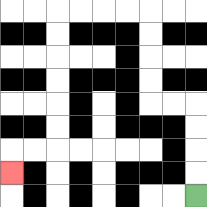{'start': '[8, 8]', 'end': '[0, 7]', 'path_directions': 'U,U,U,U,L,L,U,U,U,U,L,L,L,L,D,D,D,D,D,D,L,L,D', 'path_coordinates': '[[8, 8], [8, 7], [8, 6], [8, 5], [8, 4], [7, 4], [6, 4], [6, 3], [6, 2], [6, 1], [6, 0], [5, 0], [4, 0], [3, 0], [2, 0], [2, 1], [2, 2], [2, 3], [2, 4], [2, 5], [2, 6], [1, 6], [0, 6], [0, 7]]'}